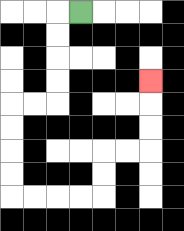{'start': '[3, 0]', 'end': '[6, 3]', 'path_directions': 'L,D,D,D,D,L,L,D,D,D,D,R,R,R,R,U,U,R,R,U,U,U', 'path_coordinates': '[[3, 0], [2, 0], [2, 1], [2, 2], [2, 3], [2, 4], [1, 4], [0, 4], [0, 5], [0, 6], [0, 7], [0, 8], [1, 8], [2, 8], [3, 8], [4, 8], [4, 7], [4, 6], [5, 6], [6, 6], [6, 5], [6, 4], [6, 3]]'}